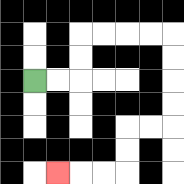{'start': '[1, 3]', 'end': '[2, 7]', 'path_directions': 'R,R,U,U,R,R,R,R,D,D,D,D,L,L,D,D,L,L,L', 'path_coordinates': '[[1, 3], [2, 3], [3, 3], [3, 2], [3, 1], [4, 1], [5, 1], [6, 1], [7, 1], [7, 2], [7, 3], [7, 4], [7, 5], [6, 5], [5, 5], [5, 6], [5, 7], [4, 7], [3, 7], [2, 7]]'}